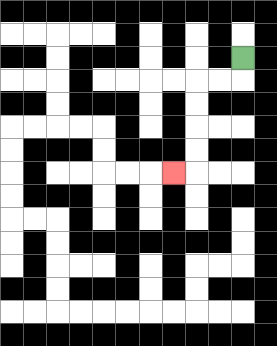{'start': '[10, 2]', 'end': '[7, 7]', 'path_directions': 'D,L,L,D,D,D,D,L', 'path_coordinates': '[[10, 2], [10, 3], [9, 3], [8, 3], [8, 4], [8, 5], [8, 6], [8, 7], [7, 7]]'}